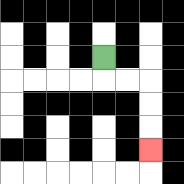{'start': '[4, 2]', 'end': '[6, 6]', 'path_directions': 'D,R,R,D,D,D', 'path_coordinates': '[[4, 2], [4, 3], [5, 3], [6, 3], [6, 4], [6, 5], [6, 6]]'}